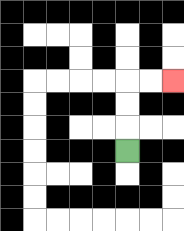{'start': '[5, 6]', 'end': '[7, 3]', 'path_directions': 'U,U,U,R,R', 'path_coordinates': '[[5, 6], [5, 5], [5, 4], [5, 3], [6, 3], [7, 3]]'}